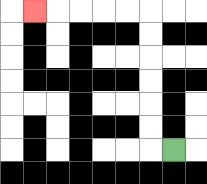{'start': '[7, 6]', 'end': '[1, 0]', 'path_directions': 'L,U,U,U,U,U,U,L,L,L,L,L', 'path_coordinates': '[[7, 6], [6, 6], [6, 5], [6, 4], [6, 3], [6, 2], [6, 1], [6, 0], [5, 0], [4, 0], [3, 0], [2, 0], [1, 0]]'}